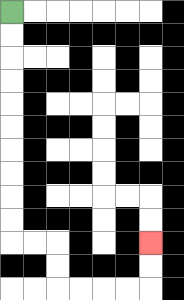{'start': '[0, 0]', 'end': '[6, 10]', 'path_directions': 'D,D,D,D,D,D,D,D,D,D,R,R,D,D,R,R,R,R,U,U', 'path_coordinates': '[[0, 0], [0, 1], [0, 2], [0, 3], [0, 4], [0, 5], [0, 6], [0, 7], [0, 8], [0, 9], [0, 10], [1, 10], [2, 10], [2, 11], [2, 12], [3, 12], [4, 12], [5, 12], [6, 12], [6, 11], [6, 10]]'}